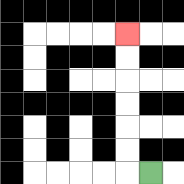{'start': '[6, 7]', 'end': '[5, 1]', 'path_directions': 'L,U,U,U,U,U,U', 'path_coordinates': '[[6, 7], [5, 7], [5, 6], [5, 5], [5, 4], [5, 3], [5, 2], [5, 1]]'}